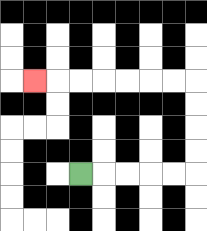{'start': '[3, 7]', 'end': '[1, 3]', 'path_directions': 'R,R,R,R,R,U,U,U,U,L,L,L,L,L,L,L', 'path_coordinates': '[[3, 7], [4, 7], [5, 7], [6, 7], [7, 7], [8, 7], [8, 6], [8, 5], [8, 4], [8, 3], [7, 3], [6, 3], [5, 3], [4, 3], [3, 3], [2, 3], [1, 3]]'}